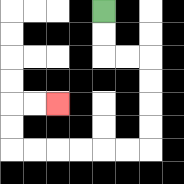{'start': '[4, 0]', 'end': '[2, 4]', 'path_directions': 'D,D,R,R,D,D,D,D,L,L,L,L,L,L,U,U,R,R', 'path_coordinates': '[[4, 0], [4, 1], [4, 2], [5, 2], [6, 2], [6, 3], [6, 4], [6, 5], [6, 6], [5, 6], [4, 6], [3, 6], [2, 6], [1, 6], [0, 6], [0, 5], [0, 4], [1, 4], [2, 4]]'}